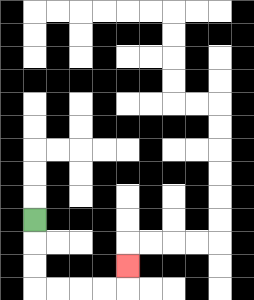{'start': '[1, 9]', 'end': '[5, 11]', 'path_directions': 'D,D,D,R,R,R,R,U', 'path_coordinates': '[[1, 9], [1, 10], [1, 11], [1, 12], [2, 12], [3, 12], [4, 12], [5, 12], [5, 11]]'}